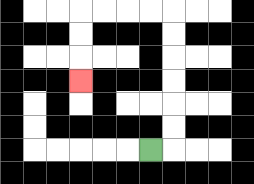{'start': '[6, 6]', 'end': '[3, 3]', 'path_directions': 'R,U,U,U,U,U,U,L,L,L,L,D,D,D', 'path_coordinates': '[[6, 6], [7, 6], [7, 5], [7, 4], [7, 3], [7, 2], [7, 1], [7, 0], [6, 0], [5, 0], [4, 0], [3, 0], [3, 1], [3, 2], [3, 3]]'}